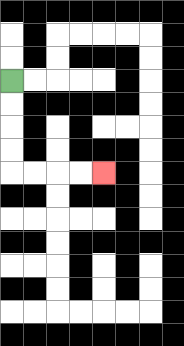{'start': '[0, 3]', 'end': '[4, 7]', 'path_directions': 'D,D,D,D,R,R,R,R', 'path_coordinates': '[[0, 3], [0, 4], [0, 5], [0, 6], [0, 7], [1, 7], [2, 7], [3, 7], [4, 7]]'}